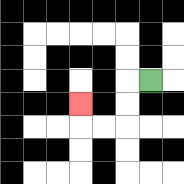{'start': '[6, 3]', 'end': '[3, 4]', 'path_directions': 'L,D,D,L,L,U', 'path_coordinates': '[[6, 3], [5, 3], [5, 4], [5, 5], [4, 5], [3, 5], [3, 4]]'}